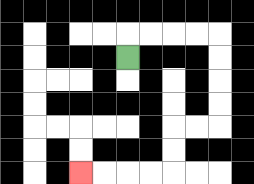{'start': '[5, 2]', 'end': '[3, 7]', 'path_directions': 'U,R,R,R,R,D,D,D,D,L,L,D,D,L,L,L,L', 'path_coordinates': '[[5, 2], [5, 1], [6, 1], [7, 1], [8, 1], [9, 1], [9, 2], [9, 3], [9, 4], [9, 5], [8, 5], [7, 5], [7, 6], [7, 7], [6, 7], [5, 7], [4, 7], [3, 7]]'}